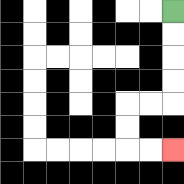{'start': '[7, 0]', 'end': '[7, 6]', 'path_directions': 'D,D,D,D,L,L,D,D,R,R', 'path_coordinates': '[[7, 0], [7, 1], [7, 2], [7, 3], [7, 4], [6, 4], [5, 4], [5, 5], [5, 6], [6, 6], [7, 6]]'}